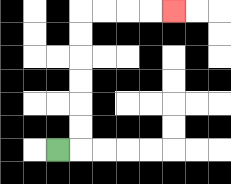{'start': '[2, 6]', 'end': '[7, 0]', 'path_directions': 'R,U,U,U,U,U,U,R,R,R,R', 'path_coordinates': '[[2, 6], [3, 6], [3, 5], [3, 4], [3, 3], [3, 2], [3, 1], [3, 0], [4, 0], [5, 0], [6, 0], [7, 0]]'}